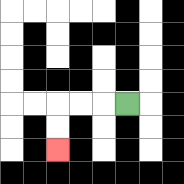{'start': '[5, 4]', 'end': '[2, 6]', 'path_directions': 'L,L,L,D,D', 'path_coordinates': '[[5, 4], [4, 4], [3, 4], [2, 4], [2, 5], [2, 6]]'}